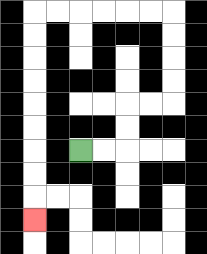{'start': '[3, 6]', 'end': '[1, 9]', 'path_directions': 'R,R,U,U,R,R,U,U,U,U,L,L,L,L,L,L,D,D,D,D,D,D,D,D,D', 'path_coordinates': '[[3, 6], [4, 6], [5, 6], [5, 5], [5, 4], [6, 4], [7, 4], [7, 3], [7, 2], [7, 1], [7, 0], [6, 0], [5, 0], [4, 0], [3, 0], [2, 0], [1, 0], [1, 1], [1, 2], [1, 3], [1, 4], [1, 5], [1, 6], [1, 7], [1, 8], [1, 9]]'}